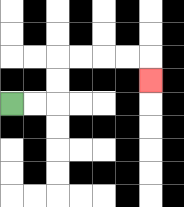{'start': '[0, 4]', 'end': '[6, 3]', 'path_directions': 'R,R,U,U,R,R,R,R,D', 'path_coordinates': '[[0, 4], [1, 4], [2, 4], [2, 3], [2, 2], [3, 2], [4, 2], [5, 2], [6, 2], [6, 3]]'}